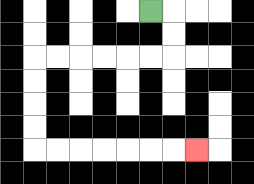{'start': '[6, 0]', 'end': '[8, 6]', 'path_directions': 'R,D,D,L,L,L,L,L,L,D,D,D,D,R,R,R,R,R,R,R', 'path_coordinates': '[[6, 0], [7, 0], [7, 1], [7, 2], [6, 2], [5, 2], [4, 2], [3, 2], [2, 2], [1, 2], [1, 3], [1, 4], [1, 5], [1, 6], [2, 6], [3, 6], [4, 6], [5, 6], [6, 6], [7, 6], [8, 6]]'}